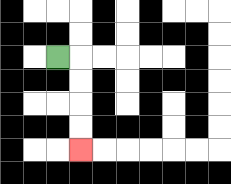{'start': '[2, 2]', 'end': '[3, 6]', 'path_directions': 'R,D,D,D,D', 'path_coordinates': '[[2, 2], [3, 2], [3, 3], [3, 4], [3, 5], [3, 6]]'}